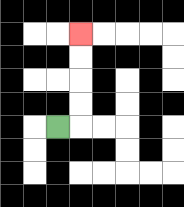{'start': '[2, 5]', 'end': '[3, 1]', 'path_directions': 'R,U,U,U,U', 'path_coordinates': '[[2, 5], [3, 5], [3, 4], [3, 3], [3, 2], [3, 1]]'}